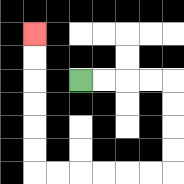{'start': '[3, 3]', 'end': '[1, 1]', 'path_directions': 'R,R,R,R,D,D,D,D,L,L,L,L,L,L,U,U,U,U,U,U', 'path_coordinates': '[[3, 3], [4, 3], [5, 3], [6, 3], [7, 3], [7, 4], [7, 5], [7, 6], [7, 7], [6, 7], [5, 7], [4, 7], [3, 7], [2, 7], [1, 7], [1, 6], [1, 5], [1, 4], [1, 3], [1, 2], [1, 1]]'}